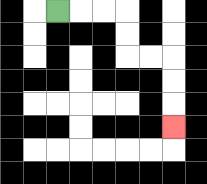{'start': '[2, 0]', 'end': '[7, 5]', 'path_directions': 'R,R,R,D,D,R,R,D,D,D', 'path_coordinates': '[[2, 0], [3, 0], [4, 0], [5, 0], [5, 1], [5, 2], [6, 2], [7, 2], [7, 3], [7, 4], [7, 5]]'}